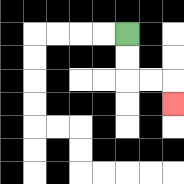{'start': '[5, 1]', 'end': '[7, 4]', 'path_directions': 'D,D,R,R,D', 'path_coordinates': '[[5, 1], [5, 2], [5, 3], [6, 3], [7, 3], [7, 4]]'}